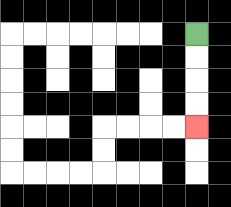{'start': '[8, 1]', 'end': '[8, 5]', 'path_directions': 'D,D,D,D', 'path_coordinates': '[[8, 1], [8, 2], [8, 3], [8, 4], [8, 5]]'}